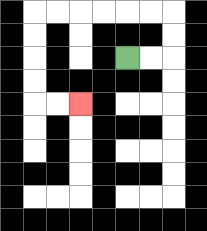{'start': '[5, 2]', 'end': '[3, 4]', 'path_directions': 'R,R,U,U,L,L,L,L,L,L,D,D,D,D,R,R', 'path_coordinates': '[[5, 2], [6, 2], [7, 2], [7, 1], [7, 0], [6, 0], [5, 0], [4, 0], [3, 0], [2, 0], [1, 0], [1, 1], [1, 2], [1, 3], [1, 4], [2, 4], [3, 4]]'}